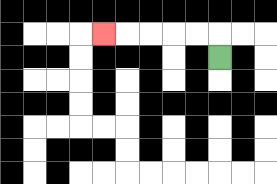{'start': '[9, 2]', 'end': '[4, 1]', 'path_directions': 'U,L,L,L,L,L', 'path_coordinates': '[[9, 2], [9, 1], [8, 1], [7, 1], [6, 1], [5, 1], [4, 1]]'}